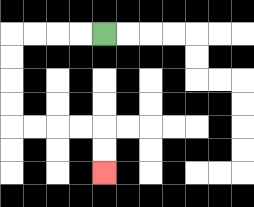{'start': '[4, 1]', 'end': '[4, 7]', 'path_directions': 'L,L,L,L,D,D,D,D,R,R,R,R,D,D', 'path_coordinates': '[[4, 1], [3, 1], [2, 1], [1, 1], [0, 1], [0, 2], [0, 3], [0, 4], [0, 5], [1, 5], [2, 5], [3, 5], [4, 5], [4, 6], [4, 7]]'}